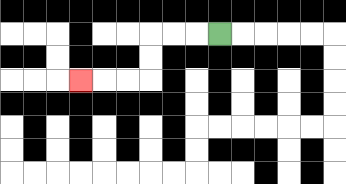{'start': '[9, 1]', 'end': '[3, 3]', 'path_directions': 'L,L,L,D,D,L,L,L', 'path_coordinates': '[[9, 1], [8, 1], [7, 1], [6, 1], [6, 2], [6, 3], [5, 3], [4, 3], [3, 3]]'}